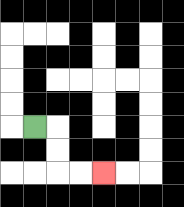{'start': '[1, 5]', 'end': '[4, 7]', 'path_directions': 'R,D,D,R,R', 'path_coordinates': '[[1, 5], [2, 5], [2, 6], [2, 7], [3, 7], [4, 7]]'}